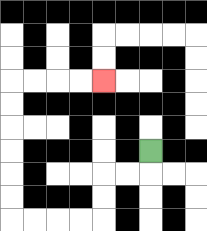{'start': '[6, 6]', 'end': '[4, 3]', 'path_directions': 'D,L,L,D,D,L,L,L,L,U,U,U,U,U,U,R,R,R,R', 'path_coordinates': '[[6, 6], [6, 7], [5, 7], [4, 7], [4, 8], [4, 9], [3, 9], [2, 9], [1, 9], [0, 9], [0, 8], [0, 7], [0, 6], [0, 5], [0, 4], [0, 3], [1, 3], [2, 3], [3, 3], [4, 3]]'}